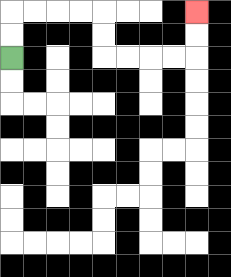{'start': '[0, 2]', 'end': '[8, 0]', 'path_directions': 'U,U,R,R,R,R,D,D,R,R,R,R,U,U', 'path_coordinates': '[[0, 2], [0, 1], [0, 0], [1, 0], [2, 0], [3, 0], [4, 0], [4, 1], [4, 2], [5, 2], [6, 2], [7, 2], [8, 2], [8, 1], [8, 0]]'}